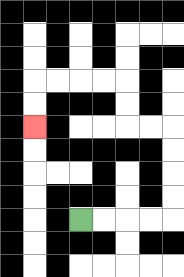{'start': '[3, 9]', 'end': '[1, 5]', 'path_directions': 'R,R,R,R,U,U,U,U,L,L,U,U,L,L,L,L,D,D', 'path_coordinates': '[[3, 9], [4, 9], [5, 9], [6, 9], [7, 9], [7, 8], [7, 7], [7, 6], [7, 5], [6, 5], [5, 5], [5, 4], [5, 3], [4, 3], [3, 3], [2, 3], [1, 3], [1, 4], [1, 5]]'}